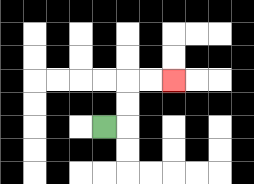{'start': '[4, 5]', 'end': '[7, 3]', 'path_directions': 'R,U,U,R,R', 'path_coordinates': '[[4, 5], [5, 5], [5, 4], [5, 3], [6, 3], [7, 3]]'}